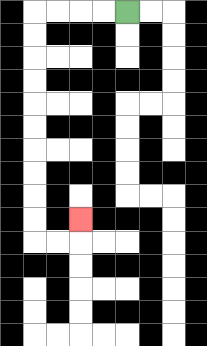{'start': '[5, 0]', 'end': '[3, 9]', 'path_directions': 'L,L,L,L,D,D,D,D,D,D,D,D,D,D,R,R,U', 'path_coordinates': '[[5, 0], [4, 0], [3, 0], [2, 0], [1, 0], [1, 1], [1, 2], [1, 3], [1, 4], [1, 5], [1, 6], [1, 7], [1, 8], [1, 9], [1, 10], [2, 10], [3, 10], [3, 9]]'}